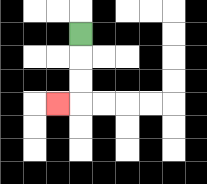{'start': '[3, 1]', 'end': '[2, 4]', 'path_directions': 'D,D,D,L', 'path_coordinates': '[[3, 1], [3, 2], [3, 3], [3, 4], [2, 4]]'}